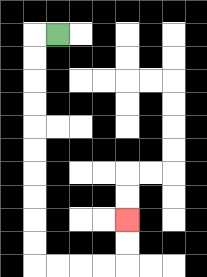{'start': '[2, 1]', 'end': '[5, 9]', 'path_directions': 'L,D,D,D,D,D,D,D,D,D,D,R,R,R,R,U,U', 'path_coordinates': '[[2, 1], [1, 1], [1, 2], [1, 3], [1, 4], [1, 5], [1, 6], [1, 7], [1, 8], [1, 9], [1, 10], [1, 11], [2, 11], [3, 11], [4, 11], [5, 11], [5, 10], [5, 9]]'}